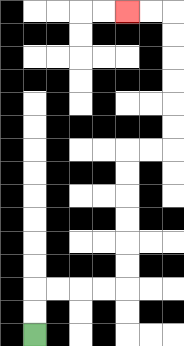{'start': '[1, 14]', 'end': '[5, 0]', 'path_directions': 'U,U,R,R,R,R,U,U,U,U,U,U,R,R,U,U,U,U,U,U,L,L', 'path_coordinates': '[[1, 14], [1, 13], [1, 12], [2, 12], [3, 12], [4, 12], [5, 12], [5, 11], [5, 10], [5, 9], [5, 8], [5, 7], [5, 6], [6, 6], [7, 6], [7, 5], [7, 4], [7, 3], [7, 2], [7, 1], [7, 0], [6, 0], [5, 0]]'}